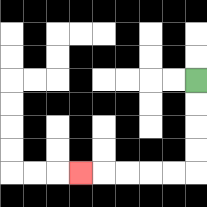{'start': '[8, 3]', 'end': '[3, 7]', 'path_directions': 'D,D,D,D,L,L,L,L,L', 'path_coordinates': '[[8, 3], [8, 4], [8, 5], [8, 6], [8, 7], [7, 7], [6, 7], [5, 7], [4, 7], [3, 7]]'}